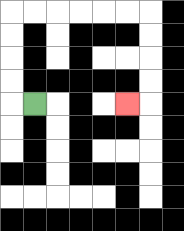{'start': '[1, 4]', 'end': '[5, 4]', 'path_directions': 'L,U,U,U,U,R,R,R,R,R,R,D,D,D,D,L', 'path_coordinates': '[[1, 4], [0, 4], [0, 3], [0, 2], [0, 1], [0, 0], [1, 0], [2, 0], [3, 0], [4, 0], [5, 0], [6, 0], [6, 1], [6, 2], [6, 3], [6, 4], [5, 4]]'}